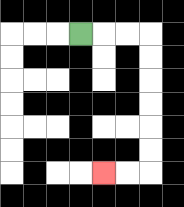{'start': '[3, 1]', 'end': '[4, 7]', 'path_directions': 'R,R,R,D,D,D,D,D,D,L,L', 'path_coordinates': '[[3, 1], [4, 1], [5, 1], [6, 1], [6, 2], [6, 3], [6, 4], [6, 5], [6, 6], [6, 7], [5, 7], [4, 7]]'}